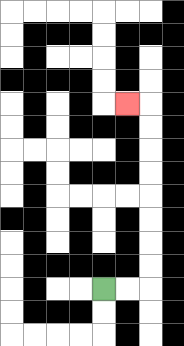{'start': '[4, 12]', 'end': '[5, 4]', 'path_directions': 'R,R,U,U,U,U,U,U,U,U,L', 'path_coordinates': '[[4, 12], [5, 12], [6, 12], [6, 11], [6, 10], [6, 9], [6, 8], [6, 7], [6, 6], [6, 5], [6, 4], [5, 4]]'}